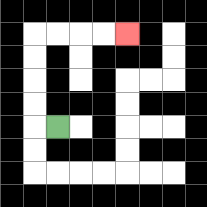{'start': '[2, 5]', 'end': '[5, 1]', 'path_directions': 'L,U,U,U,U,R,R,R,R', 'path_coordinates': '[[2, 5], [1, 5], [1, 4], [1, 3], [1, 2], [1, 1], [2, 1], [3, 1], [4, 1], [5, 1]]'}